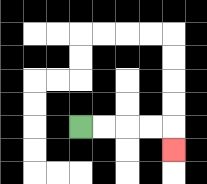{'start': '[3, 5]', 'end': '[7, 6]', 'path_directions': 'R,R,R,R,D', 'path_coordinates': '[[3, 5], [4, 5], [5, 5], [6, 5], [7, 5], [7, 6]]'}